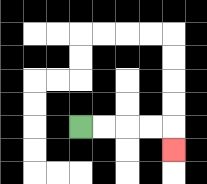{'start': '[3, 5]', 'end': '[7, 6]', 'path_directions': 'R,R,R,R,D', 'path_coordinates': '[[3, 5], [4, 5], [5, 5], [6, 5], [7, 5], [7, 6]]'}